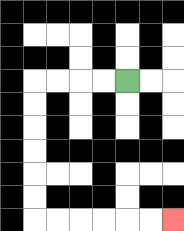{'start': '[5, 3]', 'end': '[7, 9]', 'path_directions': 'L,L,L,L,D,D,D,D,D,D,R,R,R,R,R,R', 'path_coordinates': '[[5, 3], [4, 3], [3, 3], [2, 3], [1, 3], [1, 4], [1, 5], [1, 6], [1, 7], [1, 8], [1, 9], [2, 9], [3, 9], [4, 9], [5, 9], [6, 9], [7, 9]]'}